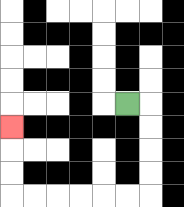{'start': '[5, 4]', 'end': '[0, 5]', 'path_directions': 'R,D,D,D,D,L,L,L,L,L,L,U,U,U', 'path_coordinates': '[[5, 4], [6, 4], [6, 5], [6, 6], [6, 7], [6, 8], [5, 8], [4, 8], [3, 8], [2, 8], [1, 8], [0, 8], [0, 7], [0, 6], [0, 5]]'}